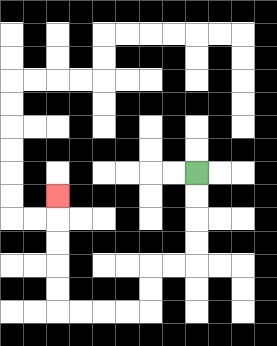{'start': '[8, 7]', 'end': '[2, 8]', 'path_directions': 'D,D,D,D,L,L,D,D,L,L,L,L,U,U,U,U,U', 'path_coordinates': '[[8, 7], [8, 8], [8, 9], [8, 10], [8, 11], [7, 11], [6, 11], [6, 12], [6, 13], [5, 13], [4, 13], [3, 13], [2, 13], [2, 12], [2, 11], [2, 10], [2, 9], [2, 8]]'}